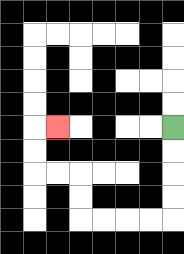{'start': '[7, 5]', 'end': '[2, 5]', 'path_directions': 'D,D,D,D,L,L,L,L,U,U,L,L,U,U,R', 'path_coordinates': '[[7, 5], [7, 6], [7, 7], [7, 8], [7, 9], [6, 9], [5, 9], [4, 9], [3, 9], [3, 8], [3, 7], [2, 7], [1, 7], [1, 6], [1, 5], [2, 5]]'}